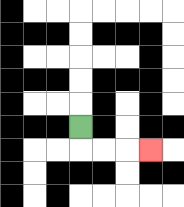{'start': '[3, 5]', 'end': '[6, 6]', 'path_directions': 'D,R,R,R', 'path_coordinates': '[[3, 5], [3, 6], [4, 6], [5, 6], [6, 6]]'}